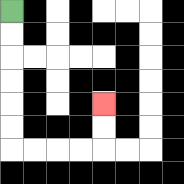{'start': '[0, 0]', 'end': '[4, 4]', 'path_directions': 'D,D,D,D,D,D,R,R,R,R,U,U', 'path_coordinates': '[[0, 0], [0, 1], [0, 2], [0, 3], [0, 4], [0, 5], [0, 6], [1, 6], [2, 6], [3, 6], [4, 6], [4, 5], [4, 4]]'}